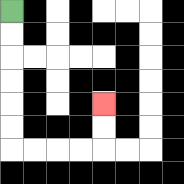{'start': '[0, 0]', 'end': '[4, 4]', 'path_directions': 'D,D,D,D,D,D,R,R,R,R,U,U', 'path_coordinates': '[[0, 0], [0, 1], [0, 2], [0, 3], [0, 4], [0, 5], [0, 6], [1, 6], [2, 6], [3, 6], [4, 6], [4, 5], [4, 4]]'}